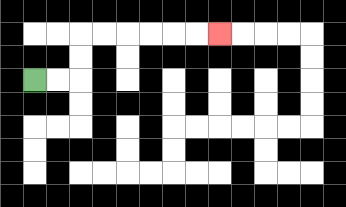{'start': '[1, 3]', 'end': '[9, 1]', 'path_directions': 'R,R,U,U,R,R,R,R,R,R', 'path_coordinates': '[[1, 3], [2, 3], [3, 3], [3, 2], [3, 1], [4, 1], [5, 1], [6, 1], [7, 1], [8, 1], [9, 1]]'}